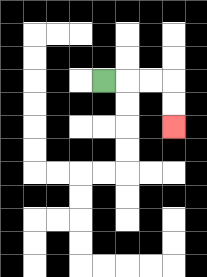{'start': '[4, 3]', 'end': '[7, 5]', 'path_directions': 'R,R,R,D,D', 'path_coordinates': '[[4, 3], [5, 3], [6, 3], [7, 3], [7, 4], [7, 5]]'}